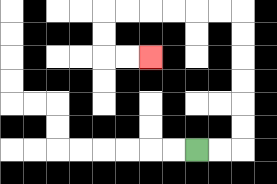{'start': '[8, 6]', 'end': '[6, 2]', 'path_directions': 'R,R,U,U,U,U,U,U,L,L,L,L,L,L,D,D,R,R', 'path_coordinates': '[[8, 6], [9, 6], [10, 6], [10, 5], [10, 4], [10, 3], [10, 2], [10, 1], [10, 0], [9, 0], [8, 0], [7, 0], [6, 0], [5, 0], [4, 0], [4, 1], [4, 2], [5, 2], [6, 2]]'}